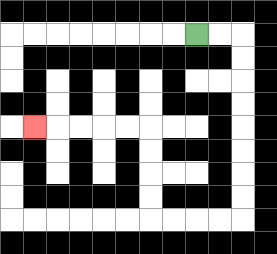{'start': '[8, 1]', 'end': '[1, 5]', 'path_directions': 'R,R,D,D,D,D,D,D,D,D,L,L,L,L,U,U,U,U,L,L,L,L,L', 'path_coordinates': '[[8, 1], [9, 1], [10, 1], [10, 2], [10, 3], [10, 4], [10, 5], [10, 6], [10, 7], [10, 8], [10, 9], [9, 9], [8, 9], [7, 9], [6, 9], [6, 8], [6, 7], [6, 6], [6, 5], [5, 5], [4, 5], [3, 5], [2, 5], [1, 5]]'}